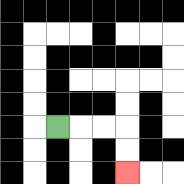{'start': '[2, 5]', 'end': '[5, 7]', 'path_directions': 'R,R,R,D,D', 'path_coordinates': '[[2, 5], [3, 5], [4, 5], [5, 5], [5, 6], [5, 7]]'}